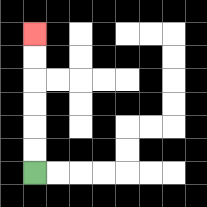{'start': '[1, 7]', 'end': '[1, 1]', 'path_directions': 'U,U,U,U,U,U', 'path_coordinates': '[[1, 7], [1, 6], [1, 5], [1, 4], [1, 3], [1, 2], [1, 1]]'}